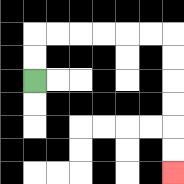{'start': '[1, 3]', 'end': '[7, 7]', 'path_directions': 'U,U,R,R,R,R,R,R,D,D,D,D,D,D', 'path_coordinates': '[[1, 3], [1, 2], [1, 1], [2, 1], [3, 1], [4, 1], [5, 1], [6, 1], [7, 1], [7, 2], [7, 3], [7, 4], [7, 5], [7, 6], [7, 7]]'}